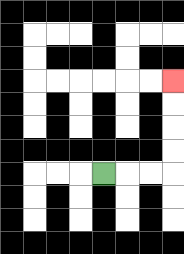{'start': '[4, 7]', 'end': '[7, 3]', 'path_directions': 'R,R,R,U,U,U,U', 'path_coordinates': '[[4, 7], [5, 7], [6, 7], [7, 7], [7, 6], [7, 5], [7, 4], [7, 3]]'}